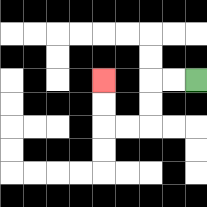{'start': '[8, 3]', 'end': '[4, 3]', 'path_directions': 'L,L,D,D,L,L,U,U', 'path_coordinates': '[[8, 3], [7, 3], [6, 3], [6, 4], [6, 5], [5, 5], [4, 5], [4, 4], [4, 3]]'}